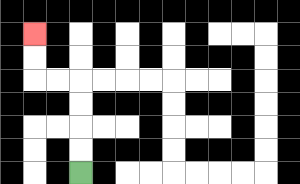{'start': '[3, 7]', 'end': '[1, 1]', 'path_directions': 'U,U,U,U,L,L,U,U', 'path_coordinates': '[[3, 7], [3, 6], [3, 5], [3, 4], [3, 3], [2, 3], [1, 3], [1, 2], [1, 1]]'}